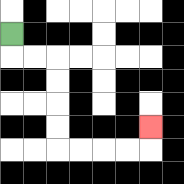{'start': '[0, 1]', 'end': '[6, 5]', 'path_directions': 'D,R,R,D,D,D,D,R,R,R,R,U', 'path_coordinates': '[[0, 1], [0, 2], [1, 2], [2, 2], [2, 3], [2, 4], [2, 5], [2, 6], [3, 6], [4, 6], [5, 6], [6, 6], [6, 5]]'}